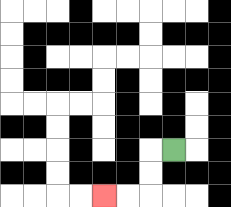{'start': '[7, 6]', 'end': '[4, 8]', 'path_directions': 'L,D,D,L,L', 'path_coordinates': '[[7, 6], [6, 6], [6, 7], [6, 8], [5, 8], [4, 8]]'}